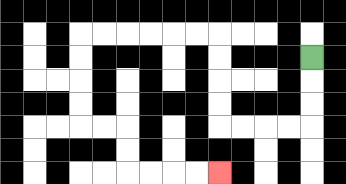{'start': '[13, 2]', 'end': '[9, 7]', 'path_directions': 'D,D,D,L,L,L,L,U,U,U,U,L,L,L,L,L,L,D,D,D,D,R,R,D,D,R,R,R,R', 'path_coordinates': '[[13, 2], [13, 3], [13, 4], [13, 5], [12, 5], [11, 5], [10, 5], [9, 5], [9, 4], [9, 3], [9, 2], [9, 1], [8, 1], [7, 1], [6, 1], [5, 1], [4, 1], [3, 1], [3, 2], [3, 3], [3, 4], [3, 5], [4, 5], [5, 5], [5, 6], [5, 7], [6, 7], [7, 7], [8, 7], [9, 7]]'}